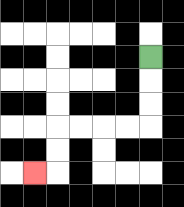{'start': '[6, 2]', 'end': '[1, 7]', 'path_directions': 'D,D,D,L,L,L,L,D,D,L', 'path_coordinates': '[[6, 2], [6, 3], [6, 4], [6, 5], [5, 5], [4, 5], [3, 5], [2, 5], [2, 6], [2, 7], [1, 7]]'}